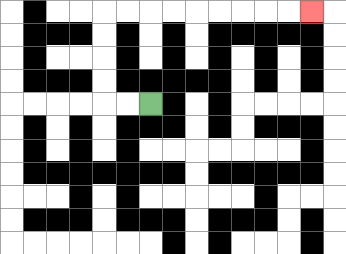{'start': '[6, 4]', 'end': '[13, 0]', 'path_directions': 'L,L,U,U,U,U,R,R,R,R,R,R,R,R,R', 'path_coordinates': '[[6, 4], [5, 4], [4, 4], [4, 3], [4, 2], [4, 1], [4, 0], [5, 0], [6, 0], [7, 0], [8, 0], [9, 0], [10, 0], [11, 0], [12, 0], [13, 0]]'}